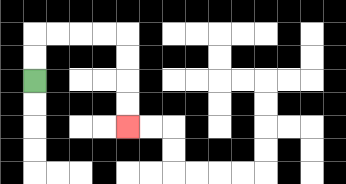{'start': '[1, 3]', 'end': '[5, 5]', 'path_directions': 'U,U,R,R,R,R,D,D,D,D', 'path_coordinates': '[[1, 3], [1, 2], [1, 1], [2, 1], [3, 1], [4, 1], [5, 1], [5, 2], [5, 3], [5, 4], [5, 5]]'}